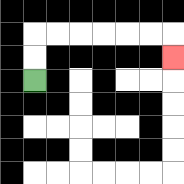{'start': '[1, 3]', 'end': '[7, 2]', 'path_directions': 'U,U,R,R,R,R,R,R,D', 'path_coordinates': '[[1, 3], [1, 2], [1, 1], [2, 1], [3, 1], [4, 1], [5, 1], [6, 1], [7, 1], [7, 2]]'}